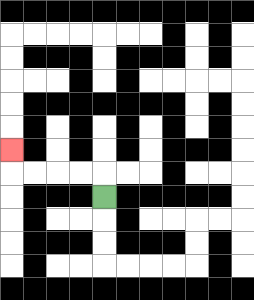{'start': '[4, 8]', 'end': '[0, 6]', 'path_directions': 'U,L,L,L,L,U', 'path_coordinates': '[[4, 8], [4, 7], [3, 7], [2, 7], [1, 7], [0, 7], [0, 6]]'}